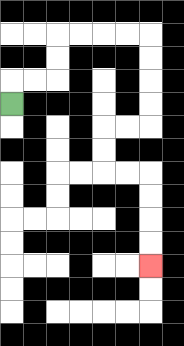{'start': '[0, 4]', 'end': '[6, 11]', 'path_directions': 'U,R,R,U,U,R,R,R,R,D,D,D,D,L,L,D,D,R,R,D,D,D,D', 'path_coordinates': '[[0, 4], [0, 3], [1, 3], [2, 3], [2, 2], [2, 1], [3, 1], [4, 1], [5, 1], [6, 1], [6, 2], [6, 3], [6, 4], [6, 5], [5, 5], [4, 5], [4, 6], [4, 7], [5, 7], [6, 7], [6, 8], [6, 9], [6, 10], [6, 11]]'}